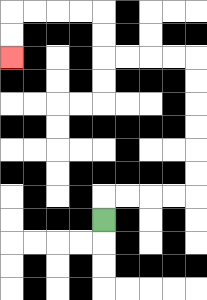{'start': '[4, 9]', 'end': '[0, 2]', 'path_directions': 'U,R,R,R,R,U,U,U,U,U,U,L,L,L,L,U,U,L,L,L,L,D,D', 'path_coordinates': '[[4, 9], [4, 8], [5, 8], [6, 8], [7, 8], [8, 8], [8, 7], [8, 6], [8, 5], [8, 4], [8, 3], [8, 2], [7, 2], [6, 2], [5, 2], [4, 2], [4, 1], [4, 0], [3, 0], [2, 0], [1, 0], [0, 0], [0, 1], [0, 2]]'}